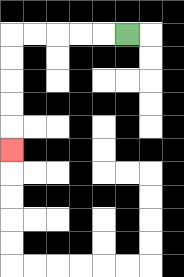{'start': '[5, 1]', 'end': '[0, 6]', 'path_directions': 'L,L,L,L,L,D,D,D,D,D', 'path_coordinates': '[[5, 1], [4, 1], [3, 1], [2, 1], [1, 1], [0, 1], [0, 2], [0, 3], [0, 4], [0, 5], [0, 6]]'}